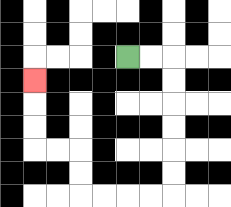{'start': '[5, 2]', 'end': '[1, 3]', 'path_directions': 'R,R,D,D,D,D,D,D,L,L,L,L,U,U,L,L,U,U,U', 'path_coordinates': '[[5, 2], [6, 2], [7, 2], [7, 3], [7, 4], [7, 5], [7, 6], [7, 7], [7, 8], [6, 8], [5, 8], [4, 8], [3, 8], [3, 7], [3, 6], [2, 6], [1, 6], [1, 5], [1, 4], [1, 3]]'}